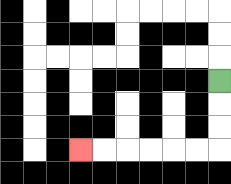{'start': '[9, 3]', 'end': '[3, 6]', 'path_directions': 'D,D,D,L,L,L,L,L,L', 'path_coordinates': '[[9, 3], [9, 4], [9, 5], [9, 6], [8, 6], [7, 6], [6, 6], [5, 6], [4, 6], [3, 6]]'}